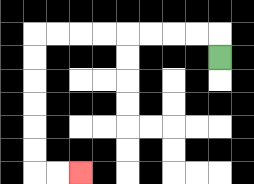{'start': '[9, 2]', 'end': '[3, 7]', 'path_directions': 'U,L,L,L,L,L,L,L,L,D,D,D,D,D,D,R,R', 'path_coordinates': '[[9, 2], [9, 1], [8, 1], [7, 1], [6, 1], [5, 1], [4, 1], [3, 1], [2, 1], [1, 1], [1, 2], [1, 3], [1, 4], [1, 5], [1, 6], [1, 7], [2, 7], [3, 7]]'}